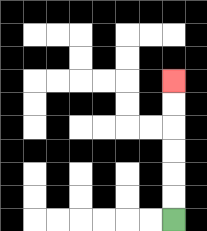{'start': '[7, 9]', 'end': '[7, 3]', 'path_directions': 'U,U,U,U,U,U', 'path_coordinates': '[[7, 9], [7, 8], [7, 7], [7, 6], [7, 5], [7, 4], [7, 3]]'}